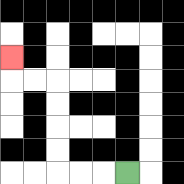{'start': '[5, 7]', 'end': '[0, 2]', 'path_directions': 'L,L,L,U,U,U,U,L,L,U', 'path_coordinates': '[[5, 7], [4, 7], [3, 7], [2, 7], [2, 6], [2, 5], [2, 4], [2, 3], [1, 3], [0, 3], [0, 2]]'}